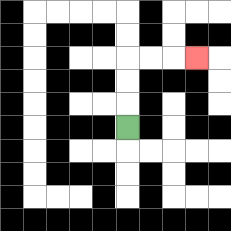{'start': '[5, 5]', 'end': '[8, 2]', 'path_directions': 'U,U,U,R,R,R', 'path_coordinates': '[[5, 5], [5, 4], [5, 3], [5, 2], [6, 2], [7, 2], [8, 2]]'}